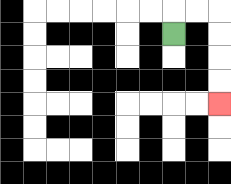{'start': '[7, 1]', 'end': '[9, 4]', 'path_directions': 'U,R,R,D,D,D,D', 'path_coordinates': '[[7, 1], [7, 0], [8, 0], [9, 0], [9, 1], [9, 2], [9, 3], [9, 4]]'}